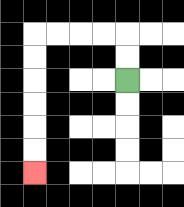{'start': '[5, 3]', 'end': '[1, 7]', 'path_directions': 'U,U,L,L,L,L,D,D,D,D,D,D', 'path_coordinates': '[[5, 3], [5, 2], [5, 1], [4, 1], [3, 1], [2, 1], [1, 1], [1, 2], [1, 3], [1, 4], [1, 5], [1, 6], [1, 7]]'}